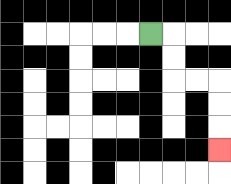{'start': '[6, 1]', 'end': '[9, 6]', 'path_directions': 'R,D,D,R,R,D,D,D', 'path_coordinates': '[[6, 1], [7, 1], [7, 2], [7, 3], [8, 3], [9, 3], [9, 4], [9, 5], [9, 6]]'}